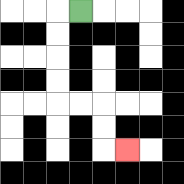{'start': '[3, 0]', 'end': '[5, 6]', 'path_directions': 'L,D,D,D,D,R,R,D,D,R', 'path_coordinates': '[[3, 0], [2, 0], [2, 1], [2, 2], [2, 3], [2, 4], [3, 4], [4, 4], [4, 5], [4, 6], [5, 6]]'}